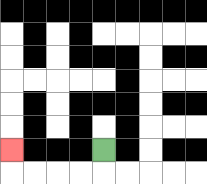{'start': '[4, 6]', 'end': '[0, 6]', 'path_directions': 'D,L,L,L,L,U', 'path_coordinates': '[[4, 6], [4, 7], [3, 7], [2, 7], [1, 7], [0, 7], [0, 6]]'}